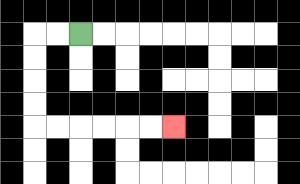{'start': '[3, 1]', 'end': '[7, 5]', 'path_directions': 'L,L,D,D,D,D,R,R,R,R,R,R', 'path_coordinates': '[[3, 1], [2, 1], [1, 1], [1, 2], [1, 3], [1, 4], [1, 5], [2, 5], [3, 5], [4, 5], [5, 5], [6, 5], [7, 5]]'}